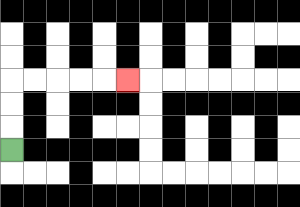{'start': '[0, 6]', 'end': '[5, 3]', 'path_directions': 'U,U,U,R,R,R,R,R', 'path_coordinates': '[[0, 6], [0, 5], [0, 4], [0, 3], [1, 3], [2, 3], [3, 3], [4, 3], [5, 3]]'}